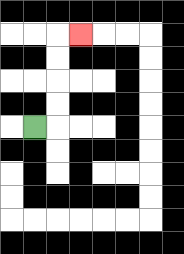{'start': '[1, 5]', 'end': '[3, 1]', 'path_directions': 'R,U,U,U,U,R', 'path_coordinates': '[[1, 5], [2, 5], [2, 4], [2, 3], [2, 2], [2, 1], [3, 1]]'}